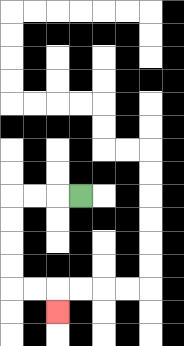{'start': '[3, 8]', 'end': '[2, 13]', 'path_directions': 'L,L,L,D,D,D,D,R,R,D', 'path_coordinates': '[[3, 8], [2, 8], [1, 8], [0, 8], [0, 9], [0, 10], [0, 11], [0, 12], [1, 12], [2, 12], [2, 13]]'}